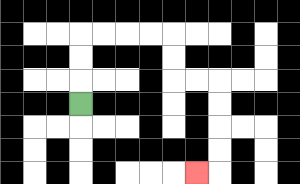{'start': '[3, 4]', 'end': '[8, 7]', 'path_directions': 'U,U,U,R,R,R,R,D,D,R,R,D,D,D,D,L', 'path_coordinates': '[[3, 4], [3, 3], [3, 2], [3, 1], [4, 1], [5, 1], [6, 1], [7, 1], [7, 2], [7, 3], [8, 3], [9, 3], [9, 4], [9, 5], [9, 6], [9, 7], [8, 7]]'}